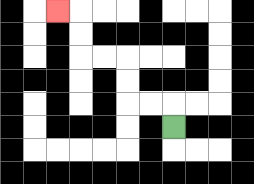{'start': '[7, 5]', 'end': '[2, 0]', 'path_directions': 'U,L,L,U,U,L,L,U,U,L', 'path_coordinates': '[[7, 5], [7, 4], [6, 4], [5, 4], [5, 3], [5, 2], [4, 2], [3, 2], [3, 1], [3, 0], [2, 0]]'}